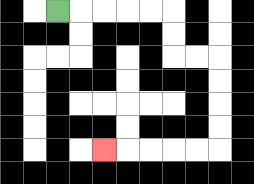{'start': '[2, 0]', 'end': '[4, 6]', 'path_directions': 'R,R,R,R,R,D,D,R,R,D,D,D,D,L,L,L,L,L', 'path_coordinates': '[[2, 0], [3, 0], [4, 0], [5, 0], [6, 0], [7, 0], [7, 1], [7, 2], [8, 2], [9, 2], [9, 3], [9, 4], [9, 5], [9, 6], [8, 6], [7, 6], [6, 6], [5, 6], [4, 6]]'}